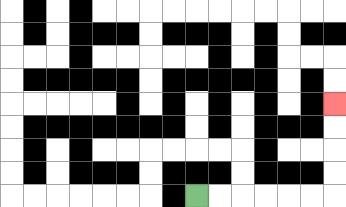{'start': '[8, 8]', 'end': '[14, 4]', 'path_directions': 'R,R,R,R,R,R,U,U,U,U', 'path_coordinates': '[[8, 8], [9, 8], [10, 8], [11, 8], [12, 8], [13, 8], [14, 8], [14, 7], [14, 6], [14, 5], [14, 4]]'}